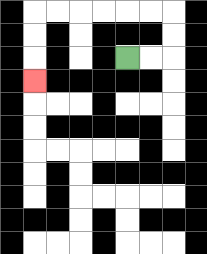{'start': '[5, 2]', 'end': '[1, 3]', 'path_directions': 'R,R,U,U,L,L,L,L,L,L,D,D,D', 'path_coordinates': '[[5, 2], [6, 2], [7, 2], [7, 1], [7, 0], [6, 0], [5, 0], [4, 0], [3, 0], [2, 0], [1, 0], [1, 1], [1, 2], [1, 3]]'}